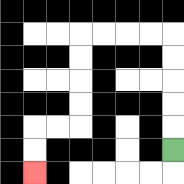{'start': '[7, 6]', 'end': '[1, 7]', 'path_directions': 'U,U,U,U,U,L,L,L,L,D,D,D,D,L,L,D,D', 'path_coordinates': '[[7, 6], [7, 5], [7, 4], [7, 3], [7, 2], [7, 1], [6, 1], [5, 1], [4, 1], [3, 1], [3, 2], [3, 3], [3, 4], [3, 5], [2, 5], [1, 5], [1, 6], [1, 7]]'}